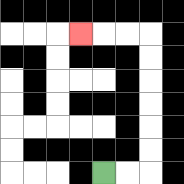{'start': '[4, 7]', 'end': '[3, 1]', 'path_directions': 'R,R,U,U,U,U,U,U,L,L,L', 'path_coordinates': '[[4, 7], [5, 7], [6, 7], [6, 6], [6, 5], [6, 4], [6, 3], [6, 2], [6, 1], [5, 1], [4, 1], [3, 1]]'}